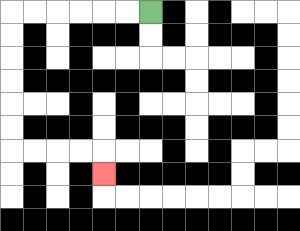{'start': '[6, 0]', 'end': '[4, 7]', 'path_directions': 'L,L,L,L,L,L,D,D,D,D,D,D,R,R,R,R,D', 'path_coordinates': '[[6, 0], [5, 0], [4, 0], [3, 0], [2, 0], [1, 0], [0, 0], [0, 1], [0, 2], [0, 3], [0, 4], [0, 5], [0, 6], [1, 6], [2, 6], [3, 6], [4, 6], [4, 7]]'}